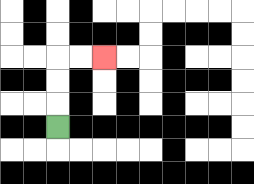{'start': '[2, 5]', 'end': '[4, 2]', 'path_directions': 'U,U,U,R,R', 'path_coordinates': '[[2, 5], [2, 4], [2, 3], [2, 2], [3, 2], [4, 2]]'}